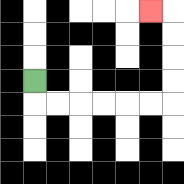{'start': '[1, 3]', 'end': '[6, 0]', 'path_directions': 'D,R,R,R,R,R,R,U,U,U,U,L', 'path_coordinates': '[[1, 3], [1, 4], [2, 4], [3, 4], [4, 4], [5, 4], [6, 4], [7, 4], [7, 3], [7, 2], [7, 1], [7, 0], [6, 0]]'}